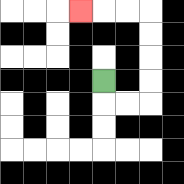{'start': '[4, 3]', 'end': '[3, 0]', 'path_directions': 'D,R,R,U,U,U,U,L,L,L', 'path_coordinates': '[[4, 3], [4, 4], [5, 4], [6, 4], [6, 3], [6, 2], [6, 1], [6, 0], [5, 0], [4, 0], [3, 0]]'}